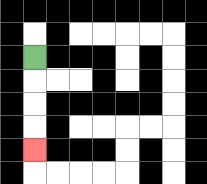{'start': '[1, 2]', 'end': '[1, 6]', 'path_directions': 'D,D,D,D', 'path_coordinates': '[[1, 2], [1, 3], [1, 4], [1, 5], [1, 6]]'}